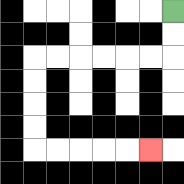{'start': '[7, 0]', 'end': '[6, 6]', 'path_directions': 'D,D,L,L,L,L,L,L,D,D,D,D,R,R,R,R,R', 'path_coordinates': '[[7, 0], [7, 1], [7, 2], [6, 2], [5, 2], [4, 2], [3, 2], [2, 2], [1, 2], [1, 3], [1, 4], [1, 5], [1, 6], [2, 6], [3, 6], [4, 6], [5, 6], [6, 6]]'}